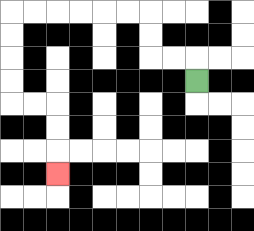{'start': '[8, 3]', 'end': '[2, 7]', 'path_directions': 'U,L,L,U,U,L,L,L,L,L,L,D,D,D,D,R,R,D,D,D', 'path_coordinates': '[[8, 3], [8, 2], [7, 2], [6, 2], [6, 1], [6, 0], [5, 0], [4, 0], [3, 0], [2, 0], [1, 0], [0, 0], [0, 1], [0, 2], [0, 3], [0, 4], [1, 4], [2, 4], [2, 5], [2, 6], [2, 7]]'}